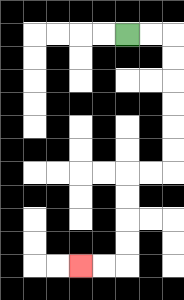{'start': '[5, 1]', 'end': '[3, 11]', 'path_directions': 'R,R,D,D,D,D,D,D,L,L,D,D,D,D,L,L', 'path_coordinates': '[[5, 1], [6, 1], [7, 1], [7, 2], [7, 3], [7, 4], [7, 5], [7, 6], [7, 7], [6, 7], [5, 7], [5, 8], [5, 9], [5, 10], [5, 11], [4, 11], [3, 11]]'}